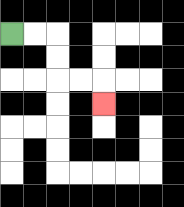{'start': '[0, 1]', 'end': '[4, 4]', 'path_directions': 'R,R,D,D,R,R,D', 'path_coordinates': '[[0, 1], [1, 1], [2, 1], [2, 2], [2, 3], [3, 3], [4, 3], [4, 4]]'}